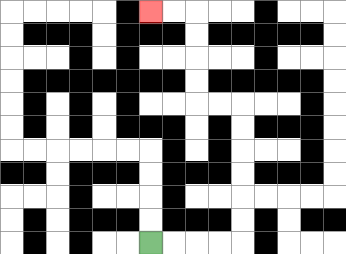{'start': '[6, 10]', 'end': '[6, 0]', 'path_directions': 'R,R,R,R,U,U,U,U,U,U,L,L,U,U,U,U,L,L', 'path_coordinates': '[[6, 10], [7, 10], [8, 10], [9, 10], [10, 10], [10, 9], [10, 8], [10, 7], [10, 6], [10, 5], [10, 4], [9, 4], [8, 4], [8, 3], [8, 2], [8, 1], [8, 0], [7, 0], [6, 0]]'}